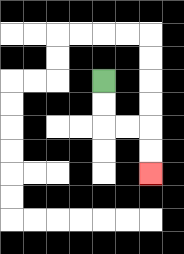{'start': '[4, 3]', 'end': '[6, 7]', 'path_directions': 'D,D,R,R,D,D', 'path_coordinates': '[[4, 3], [4, 4], [4, 5], [5, 5], [6, 5], [6, 6], [6, 7]]'}